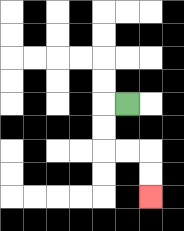{'start': '[5, 4]', 'end': '[6, 8]', 'path_directions': 'L,D,D,R,R,D,D', 'path_coordinates': '[[5, 4], [4, 4], [4, 5], [4, 6], [5, 6], [6, 6], [6, 7], [6, 8]]'}